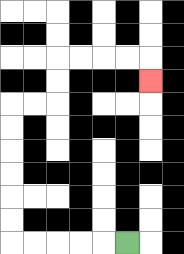{'start': '[5, 10]', 'end': '[6, 3]', 'path_directions': 'L,L,L,L,L,U,U,U,U,U,U,R,R,U,U,R,R,R,R,D', 'path_coordinates': '[[5, 10], [4, 10], [3, 10], [2, 10], [1, 10], [0, 10], [0, 9], [0, 8], [0, 7], [0, 6], [0, 5], [0, 4], [1, 4], [2, 4], [2, 3], [2, 2], [3, 2], [4, 2], [5, 2], [6, 2], [6, 3]]'}